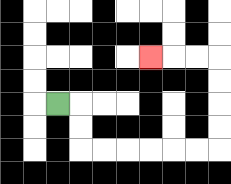{'start': '[2, 4]', 'end': '[6, 2]', 'path_directions': 'R,D,D,R,R,R,R,R,R,U,U,U,U,L,L,L', 'path_coordinates': '[[2, 4], [3, 4], [3, 5], [3, 6], [4, 6], [5, 6], [6, 6], [7, 6], [8, 6], [9, 6], [9, 5], [9, 4], [9, 3], [9, 2], [8, 2], [7, 2], [6, 2]]'}